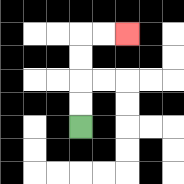{'start': '[3, 5]', 'end': '[5, 1]', 'path_directions': 'U,U,U,U,R,R', 'path_coordinates': '[[3, 5], [3, 4], [3, 3], [3, 2], [3, 1], [4, 1], [5, 1]]'}